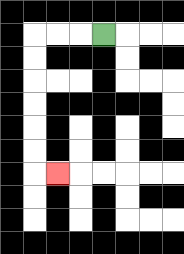{'start': '[4, 1]', 'end': '[2, 7]', 'path_directions': 'L,L,L,D,D,D,D,D,D,R', 'path_coordinates': '[[4, 1], [3, 1], [2, 1], [1, 1], [1, 2], [1, 3], [1, 4], [1, 5], [1, 6], [1, 7], [2, 7]]'}